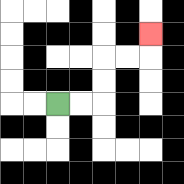{'start': '[2, 4]', 'end': '[6, 1]', 'path_directions': 'R,R,U,U,R,R,U', 'path_coordinates': '[[2, 4], [3, 4], [4, 4], [4, 3], [4, 2], [5, 2], [6, 2], [6, 1]]'}